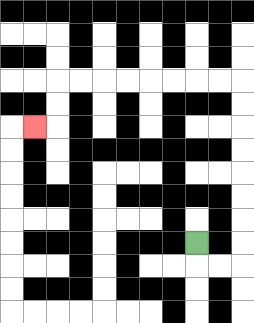{'start': '[8, 10]', 'end': '[1, 5]', 'path_directions': 'D,R,R,U,U,U,U,U,U,U,U,L,L,L,L,L,L,L,L,D,D,L', 'path_coordinates': '[[8, 10], [8, 11], [9, 11], [10, 11], [10, 10], [10, 9], [10, 8], [10, 7], [10, 6], [10, 5], [10, 4], [10, 3], [9, 3], [8, 3], [7, 3], [6, 3], [5, 3], [4, 3], [3, 3], [2, 3], [2, 4], [2, 5], [1, 5]]'}